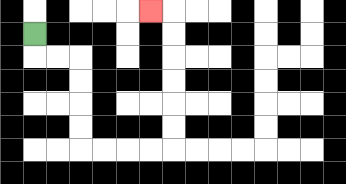{'start': '[1, 1]', 'end': '[6, 0]', 'path_directions': 'D,R,R,D,D,D,D,R,R,R,R,U,U,U,U,U,U,L', 'path_coordinates': '[[1, 1], [1, 2], [2, 2], [3, 2], [3, 3], [3, 4], [3, 5], [3, 6], [4, 6], [5, 6], [6, 6], [7, 6], [7, 5], [7, 4], [7, 3], [7, 2], [7, 1], [7, 0], [6, 0]]'}